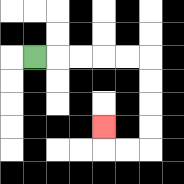{'start': '[1, 2]', 'end': '[4, 5]', 'path_directions': 'R,R,R,R,R,D,D,D,D,L,L,U', 'path_coordinates': '[[1, 2], [2, 2], [3, 2], [4, 2], [5, 2], [6, 2], [6, 3], [6, 4], [6, 5], [6, 6], [5, 6], [4, 6], [4, 5]]'}